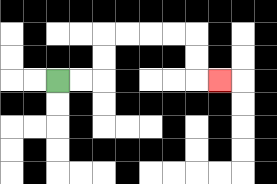{'start': '[2, 3]', 'end': '[9, 3]', 'path_directions': 'R,R,U,U,R,R,R,R,D,D,R', 'path_coordinates': '[[2, 3], [3, 3], [4, 3], [4, 2], [4, 1], [5, 1], [6, 1], [7, 1], [8, 1], [8, 2], [8, 3], [9, 3]]'}